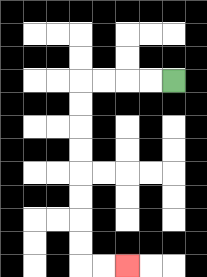{'start': '[7, 3]', 'end': '[5, 11]', 'path_directions': 'L,L,L,L,D,D,D,D,D,D,D,D,R,R', 'path_coordinates': '[[7, 3], [6, 3], [5, 3], [4, 3], [3, 3], [3, 4], [3, 5], [3, 6], [3, 7], [3, 8], [3, 9], [3, 10], [3, 11], [4, 11], [5, 11]]'}